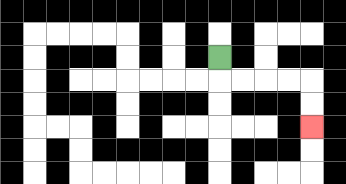{'start': '[9, 2]', 'end': '[13, 5]', 'path_directions': 'D,R,R,R,R,D,D', 'path_coordinates': '[[9, 2], [9, 3], [10, 3], [11, 3], [12, 3], [13, 3], [13, 4], [13, 5]]'}